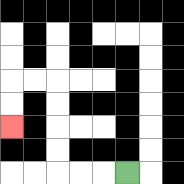{'start': '[5, 7]', 'end': '[0, 5]', 'path_directions': 'L,L,L,U,U,U,U,L,L,D,D', 'path_coordinates': '[[5, 7], [4, 7], [3, 7], [2, 7], [2, 6], [2, 5], [2, 4], [2, 3], [1, 3], [0, 3], [0, 4], [0, 5]]'}